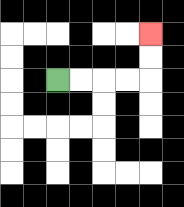{'start': '[2, 3]', 'end': '[6, 1]', 'path_directions': 'R,R,R,R,U,U', 'path_coordinates': '[[2, 3], [3, 3], [4, 3], [5, 3], [6, 3], [6, 2], [6, 1]]'}